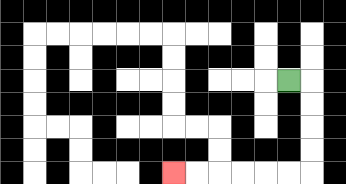{'start': '[12, 3]', 'end': '[7, 7]', 'path_directions': 'R,D,D,D,D,L,L,L,L,L,L', 'path_coordinates': '[[12, 3], [13, 3], [13, 4], [13, 5], [13, 6], [13, 7], [12, 7], [11, 7], [10, 7], [9, 7], [8, 7], [7, 7]]'}